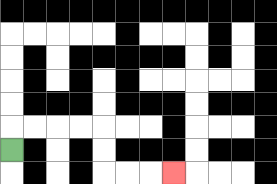{'start': '[0, 6]', 'end': '[7, 7]', 'path_directions': 'U,R,R,R,R,D,D,R,R,R', 'path_coordinates': '[[0, 6], [0, 5], [1, 5], [2, 5], [3, 5], [4, 5], [4, 6], [4, 7], [5, 7], [6, 7], [7, 7]]'}